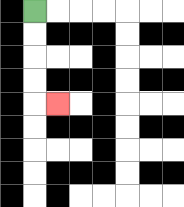{'start': '[1, 0]', 'end': '[2, 4]', 'path_directions': 'D,D,D,D,R', 'path_coordinates': '[[1, 0], [1, 1], [1, 2], [1, 3], [1, 4], [2, 4]]'}